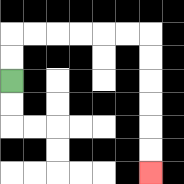{'start': '[0, 3]', 'end': '[6, 7]', 'path_directions': 'U,U,R,R,R,R,R,R,D,D,D,D,D,D', 'path_coordinates': '[[0, 3], [0, 2], [0, 1], [1, 1], [2, 1], [3, 1], [4, 1], [5, 1], [6, 1], [6, 2], [6, 3], [6, 4], [6, 5], [6, 6], [6, 7]]'}